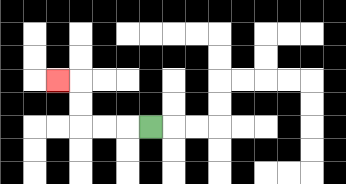{'start': '[6, 5]', 'end': '[2, 3]', 'path_directions': 'L,L,L,U,U,L', 'path_coordinates': '[[6, 5], [5, 5], [4, 5], [3, 5], [3, 4], [3, 3], [2, 3]]'}